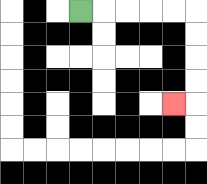{'start': '[3, 0]', 'end': '[7, 4]', 'path_directions': 'R,R,R,R,R,D,D,D,D,L', 'path_coordinates': '[[3, 0], [4, 0], [5, 0], [6, 0], [7, 0], [8, 0], [8, 1], [8, 2], [8, 3], [8, 4], [7, 4]]'}